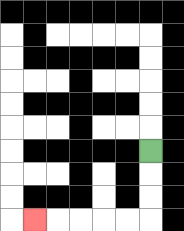{'start': '[6, 6]', 'end': '[1, 9]', 'path_directions': 'D,D,D,L,L,L,L,L', 'path_coordinates': '[[6, 6], [6, 7], [6, 8], [6, 9], [5, 9], [4, 9], [3, 9], [2, 9], [1, 9]]'}